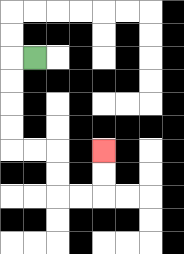{'start': '[1, 2]', 'end': '[4, 6]', 'path_directions': 'L,D,D,D,D,R,R,D,D,R,R,U,U', 'path_coordinates': '[[1, 2], [0, 2], [0, 3], [0, 4], [0, 5], [0, 6], [1, 6], [2, 6], [2, 7], [2, 8], [3, 8], [4, 8], [4, 7], [4, 6]]'}